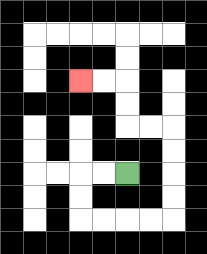{'start': '[5, 7]', 'end': '[3, 3]', 'path_directions': 'L,L,D,D,R,R,R,R,U,U,U,U,L,L,U,U,L,L', 'path_coordinates': '[[5, 7], [4, 7], [3, 7], [3, 8], [3, 9], [4, 9], [5, 9], [6, 9], [7, 9], [7, 8], [7, 7], [7, 6], [7, 5], [6, 5], [5, 5], [5, 4], [5, 3], [4, 3], [3, 3]]'}